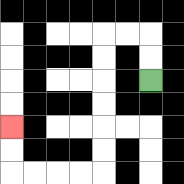{'start': '[6, 3]', 'end': '[0, 5]', 'path_directions': 'U,U,L,L,D,D,D,D,D,D,L,L,L,L,U,U', 'path_coordinates': '[[6, 3], [6, 2], [6, 1], [5, 1], [4, 1], [4, 2], [4, 3], [4, 4], [4, 5], [4, 6], [4, 7], [3, 7], [2, 7], [1, 7], [0, 7], [0, 6], [0, 5]]'}